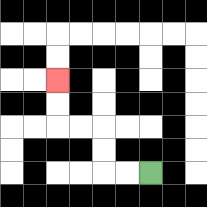{'start': '[6, 7]', 'end': '[2, 3]', 'path_directions': 'L,L,U,U,L,L,U,U', 'path_coordinates': '[[6, 7], [5, 7], [4, 7], [4, 6], [4, 5], [3, 5], [2, 5], [2, 4], [2, 3]]'}